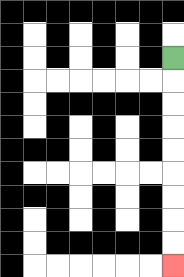{'start': '[7, 2]', 'end': '[7, 11]', 'path_directions': 'D,D,D,D,D,D,D,D,D', 'path_coordinates': '[[7, 2], [7, 3], [7, 4], [7, 5], [7, 6], [7, 7], [7, 8], [7, 9], [7, 10], [7, 11]]'}